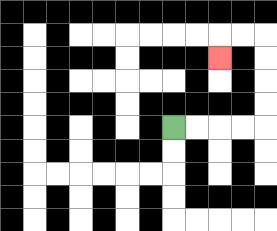{'start': '[7, 5]', 'end': '[9, 2]', 'path_directions': 'R,R,R,R,U,U,U,U,L,L,D', 'path_coordinates': '[[7, 5], [8, 5], [9, 5], [10, 5], [11, 5], [11, 4], [11, 3], [11, 2], [11, 1], [10, 1], [9, 1], [9, 2]]'}